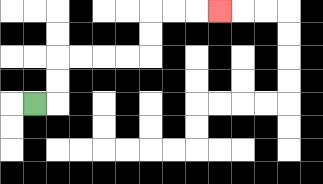{'start': '[1, 4]', 'end': '[9, 0]', 'path_directions': 'R,U,U,R,R,R,R,U,U,R,R,R', 'path_coordinates': '[[1, 4], [2, 4], [2, 3], [2, 2], [3, 2], [4, 2], [5, 2], [6, 2], [6, 1], [6, 0], [7, 0], [8, 0], [9, 0]]'}